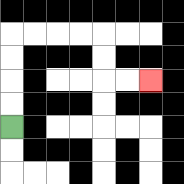{'start': '[0, 5]', 'end': '[6, 3]', 'path_directions': 'U,U,U,U,R,R,R,R,D,D,R,R', 'path_coordinates': '[[0, 5], [0, 4], [0, 3], [0, 2], [0, 1], [1, 1], [2, 1], [3, 1], [4, 1], [4, 2], [4, 3], [5, 3], [6, 3]]'}